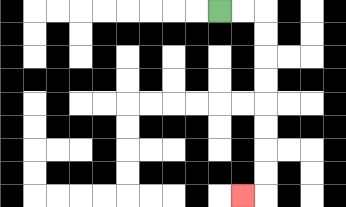{'start': '[9, 0]', 'end': '[10, 8]', 'path_directions': 'R,R,D,D,D,D,D,D,D,D,L', 'path_coordinates': '[[9, 0], [10, 0], [11, 0], [11, 1], [11, 2], [11, 3], [11, 4], [11, 5], [11, 6], [11, 7], [11, 8], [10, 8]]'}